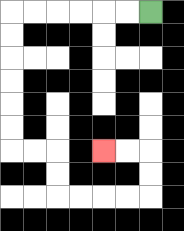{'start': '[6, 0]', 'end': '[4, 6]', 'path_directions': 'L,L,L,L,L,L,D,D,D,D,D,D,R,R,D,D,R,R,R,R,U,U,L,L', 'path_coordinates': '[[6, 0], [5, 0], [4, 0], [3, 0], [2, 0], [1, 0], [0, 0], [0, 1], [0, 2], [0, 3], [0, 4], [0, 5], [0, 6], [1, 6], [2, 6], [2, 7], [2, 8], [3, 8], [4, 8], [5, 8], [6, 8], [6, 7], [6, 6], [5, 6], [4, 6]]'}